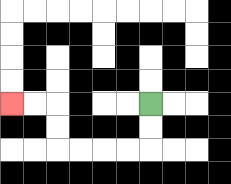{'start': '[6, 4]', 'end': '[0, 4]', 'path_directions': 'D,D,L,L,L,L,U,U,L,L', 'path_coordinates': '[[6, 4], [6, 5], [6, 6], [5, 6], [4, 6], [3, 6], [2, 6], [2, 5], [2, 4], [1, 4], [0, 4]]'}